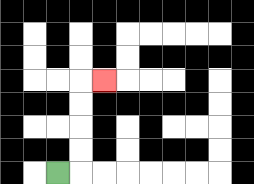{'start': '[2, 7]', 'end': '[4, 3]', 'path_directions': 'R,U,U,U,U,R', 'path_coordinates': '[[2, 7], [3, 7], [3, 6], [3, 5], [3, 4], [3, 3], [4, 3]]'}